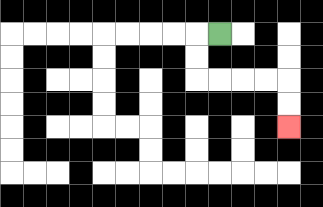{'start': '[9, 1]', 'end': '[12, 5]', 'path_directions': 'L,D,D,R,R,R,R,D,D', 'path_coordinates': '[[9, 1], [8, 1], [8, 2], [8, 3], [9, 3], [10, 3], [11, 3], [12, 3], [12, 4], [12, 5]]'}